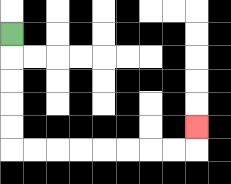{'start': '[0, 1]', 'end': '[8, 5]', 'path_directions': 'D,D,D,D,D,R,R,R,R,R,R,R,R,U', 'path_coordinates': '[[0, 1], [0, 2], [0, 3], [0, 4], [0, 5], [0, 6], [1, 6], [2, 6], [3, 6], [4, 6], [5, 6], [6, 6], [7, 6], [8, 6], [8, 5]]'}